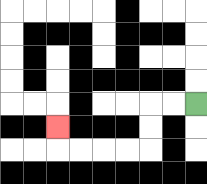{'start': '[8, 4]', 'end': '[2, 5]', 'path_directions': 'L,L,D,D,L,L,L,L,U', 'path_coordinates': '[[8, 4], [7, 4], [6, 4], [6, 5], [6, 6], [5, 6], [4, 6], [3, 6], [2, 6], [2, 5]]'}